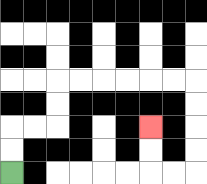{'start': '[0, 7]', 'end': '[6, 5]', 'path_directions': 'U,U,R,R,U,U,R,R,R,R,R,R,D,D,D,D,L,L,U,U', 'path_coordinates': '[[0, 7], [0, 6], [0, 5], [1, 5], [2, 5], [2, 4], [2, 3], [3, 3], [4, 3], [5, 3], [6, 3], [7, 3], [8, 3], [8, 4], [8, 5], [8, 6], [8, 7], [7, 7], [6, 7], [6, 6], [6, 5]]'}